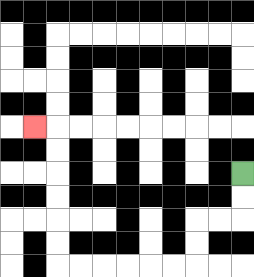{'start': '[10, 7]', 'end': '[1, 5]', 'path_directions': 'D,D,L,L,D,D,L,L,L,L,L,L,U,U,U,U,U,U,L', 'path_coordinates': '[[10, 7], [10, 8], [10, 9], [9, 9], [8, 9], [8, 10], [8, 11], [7, 11], [6, 11], [5, 11], [4, 11], [3, 11], [2, 11], [2, 10], [2, 9], [2, 8], [2, 7], [2, 6], [2, 5], [1, 5]]'}